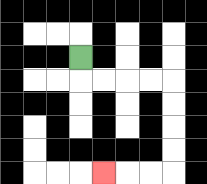{'start': '[3, 2]', 'end': '[4, 7]', 'path_directions': 'D,R,R,R,R,D,D,D,D,L,L,L', 'path_coordinates': '[[3, 2], [3, 3], [4, 3], [5, 3], [6, 3], [7, 3], [7, 4], [7, 5], [7, 6], [7, 7], [6, 7], [5, 7], [4, 7]]'}